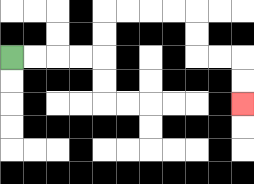{'start': '[0, 2]', 'end': '[10, 4]', 'path_directions': 'R,R,R,R,U,U,R,R,R,R,D,D,R,R,D,D', 'path_coordinates': '[[0, 2], [1, 2], [2, 2], [3, 2], [4, 2], [4, 1], [4, 0], [5, 0], [6, 0], [7, 0], [8, 0], [8, 1], [8, 2], [9, 2], [10, 2], [10, 3], [10, 4]]'}